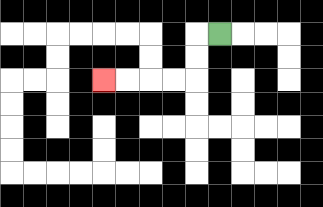{'start': '[9, 1]', 'end': '[4, 3]', 'path_directions': 'L,D,D,L,L,L,L', 'path_coordinates': '[[9, 1], [8, 1], [8, 2], [8, 3], [7, 3], [6, 3], [5, 3], [4, 3]]'}